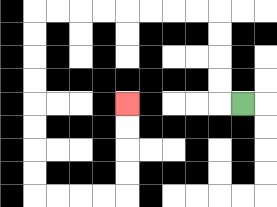{'start': '[10, 4]', 'end': '[5, 4]', 'path_directions': 'L,U,U,U,U,L,L,L,L,L,L,L,L,D,D,D,D,D,D,D,D,R,R,R,R,U,U,U,U', 'path_coordinates': '[[10, 4], [9, 4], [9, 3], [9, 2], [9, 1], [9, 0], [8, 0], [7, 0], [6, 0], [5, 0], [4, 0], [3, 0], [2, 0], [1, 0], [1, 1], [1, 2], [1, 3], [1, 4], [1, 5], [1, 6], [1, 7], [1, 8], [2, 8], [3, 8], [4, 8], [5, 8], [5, 7], [5, 6], [5, 5], [5, 4]]'}